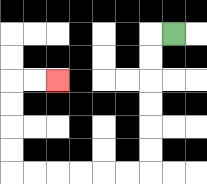{'start': '[7, 1]', 'end': '[2, 3]', 'path_directions': 'L,D,D,D,D,D,D,L,L,L,L,L,L,U,U,U,U,R,R', 'path_coordinates': '[[7, 1], [6, 1], [6, 2], [6, 3], [6, 4], [6, 5], [6, 6], [6, 7], [5, 7], [4, 7], [3, 7], [2, 7], [1, 7], [0, 7], [0, 6], [0, 5], [0, 4], [0, 3], [1, 3], [2, 3]]'}